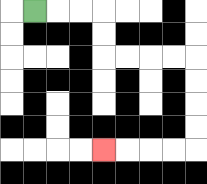{'start': '[1, 0]', 'end': '[4, 6]', 'path_directions': 'R,R,R,D,D,R,R,R,R,D,D,D,D,L,L,L,L', 'path_coordinates': '[[1, 0], [2, 0], [3, 0], [4, 0], [4, 1], [4, 2], [5, 2], [6, 2], [7, 2], [8, 2], [8, 3], [8, 4], [8, 5], [8, 6], [7, 6], [6, 6], [5, 6], [4, 6]]'}